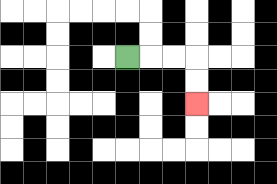{'start': '[5, 2]', 'end': '[8, 4]', 'path_directions': 'R,R,R,D,D', 'path_coordinates': '[[5, 2], [6, 2], [7, 2], [8, 2], [8, 3], [8, 4]]'}